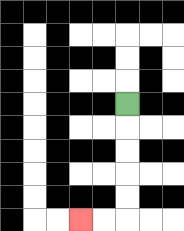{'start': '[5, 4]', 'end': '[3, 9]', 'path_directions': 'D,D,D,D,D,L,L', 'path_coordinates': '[[5, 4], [5, 5], [5, 6], [5, 7], [5, 8], [5, 9], [4, 9], [3, 9]]'}